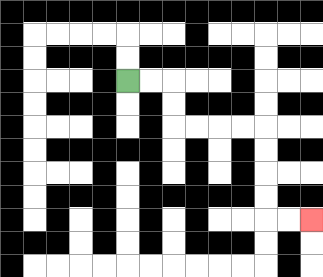{'start': '[5, 3]', 'end': '[13, 9]', 'path_directions': 'R,R,D,D,R,R,R,R,D,D,D,D,R,R', 'path_coordinates': '[[5, 3], [6, 3], [7, 3], [7, 4], [7, 5], [8, 5], [9, 5], [10, 5], [11, 5], [11, 6], [11, 7], [11, 8], [11, 9], [12, 9], [13, 9]]'}